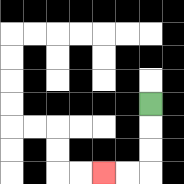{'start': '[6, 4]', 'end': '[4, 7]', 'path_directions': 'D,D,D,L,L', 'path_coordinates': '[[6, 4], [6, 5], [6, 6], [6, 7], [5, 7], [4, 7]]'}